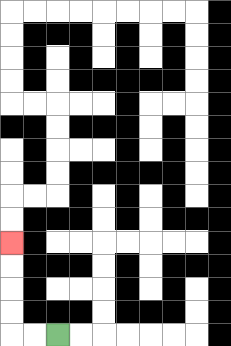{'start': '[2, 14]', 'end': '[0, 10]', 'path_directions': 'L,L,U,U,U,U', 'path_coordinates': '[[2, 14], [1, 14], [0, 14], [0, 13], [0, 12], [0, 11], [0, 10]]'}